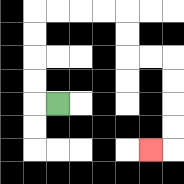{'start': '[2, 4]', 'end': '[6, 6]', 'path_directions': 'L,U,U,U,U,R,R,R,R,D,D,R,R,D,D,D,D,L', 'path_coordinates': '[[2, 4], [1, 4], [1, 3], [1, 2], [1, 1], [1, 0], [2, 0], [3, 0], [4, 0], [5, 0], [5, 1], [5, 2], [6, 2], [7, 2], [7, 3], [7, 4], [7, 5], [7, 6], [6, 6]]'}